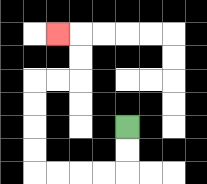{'start': '[5, 5]', 'end': '[2, 1]', 'path_directions': 'D,D,L,L,L,L,U,U,U,U,R,R,U,U,L', 'path_coordinates': '[[5, 5], [5, 6], [5, 7], [4, 7], [3, 7], [2, 7], [1, 7], [1, 6], [1, 5], [1, 4], [1, 3], [2, 3], [3, 3], [3, 2], [3, 1], [2, 1]]'}